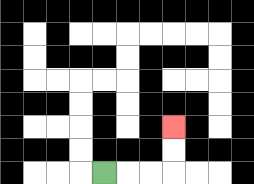{'start': '[4, 7]', 'end': '[7, 5]', 'path_directions': 'R,R,R,U,U', 'path_coordinates': '[[4, 7], [5, 7], [6, 7], [7, 7], [7, 6], [7, 5]]'}